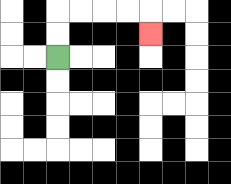{'start': '[2, 2]', 'end': '[6, 1]', 'path_directions': 'U,U,R,R,R,R,D', 'path_coordinates': '[[2, 2], [2, 1], [2, 0], [3, 0], [4, 0], [5, 0], [6, 0], [6, 1]]'}